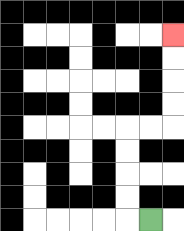{'start': '[6, 9]', 'end': '[7, 1]', 'path_directions': 'L,U,U,U,U,R,R,U,U,U,U', 'path_coordinates': '[[6, 9], [5, 9], [5, 8], [5, 7], [5, 6], [5, 5], [6, 5], [7, 5], [7, 4], [7, 3], [7, 2], [7, 1]]'}